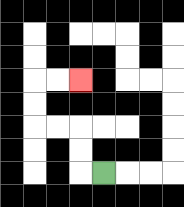{'start': '[4, 7]', 'end': '[3, 3]', 'path_directions': 'L,U,U,L,L,U,U,R,R', 'path_coordinates': '[[4, 7], [3, 7], [3, 6], [3, 5], [2, 5], [1, 5], [1, 4], [1, 3], [2, 3], [3, 3]]'}